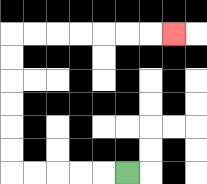{'start': '[5, 7]', 'end': '[7, 1]', 'path_directions': 'L,L,L,L,L,U,U,U,U,U,U,R,R,R,R,R,R,R', 'path_coordinates': '[[5, 7], [4, 7], [3, 7], [2, 7], [1, 7], [0, 7], [0, 6], [0, 5], [0, 4], [0, 3], [0, 2], [0, 1], [1, 1], [2, 1], [3, 1], [4, 1], [5, 1], [6, 1], [7, 1]]'}